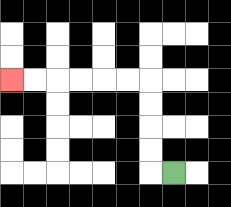{'start': '[7, 7]', 'end': '[0, 3]', 'path_directions': 'L,U,U,U,U,L,L,L,L,L,L', 'path_coordinates': '[[7, 7], [6, 7], [6, 6], [6, 5], [6, 4], [6, 3], [5, 3], [4, 3], [3, 3], [2, 3], [1, 3], [0, 3]]'}